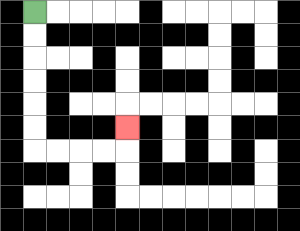{'start': '[1, 0]', 'end': '[5, 5]', 'path_directions': 'D,D,D,D,D,D,R,R,R,R,U', 'path_coordinates': '[[1, 0], [1, 1], [1, 2], [1, 3], [1, 4], [1, 5], [1, 6], [2, 6], [3, 6], [4, 6], [5, 6], [5, 5]]'}